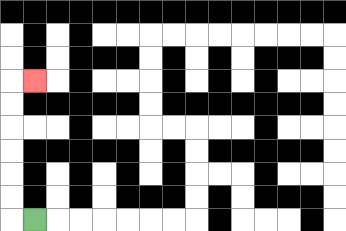{'start': '[1, 9]', 'end': '[1, 3]', 'path_directions': 'L,U,U,U,U,U,U,R', 'path_coordinates': '[[1, 9], [0, 9], [0, 8], [0, 7], [0, 6], [0, 5], [0, 4], [0, 3], [1, 3]]'}